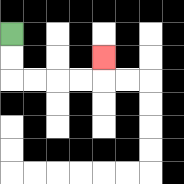{'start': '[0, 1]', 'end': '[4, 2]', 'path_directions': 'D,D,R,R,R,R,U', 'path_coordinates': '[[0, 1], [0, 2], [0, 3], [1, 3], [2, 3], [3, 3], [4, 3], [4, 2]]'}